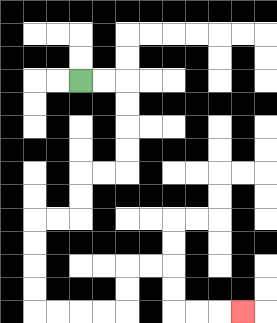{'start': '[3, 3]', 'end': '[10, 13]', 'path_directions': 'R,R,D,D,D,D,L,L,D,D,L,L,D,D,D,D,R,R,R,R,U,U,R,R,D,D,R,R,R', 'path_coordinates': '[[3, 3], [4, 3], [5, 3], [5, 4], [5, 5], [5, 6], [5, 7], [4, 7], [3, 7], [3, 8], [3, 9], [2, 9], [1, 9], [1, 10], [1, 11], [1, 12], [1, 13], [2, 13], [3, 13], [4, 13], [5, 13], [5, 12], [5, 11], [6, 11], [7, 11], [7, 12], [7, 13], [8, 13], [9, 13], [10, 13]]'}